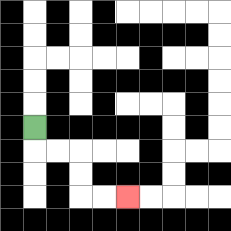{'start': '[1, 5]', 'end': '[5, 8]', 'path_directions': 'D,R,R,D,D,R,R', 'path_coordinates': '[[1, 5], [1, 6], [2, 6], [3, 6], [3, 7], [3, 8], [4, 8], [5, 8]]'}